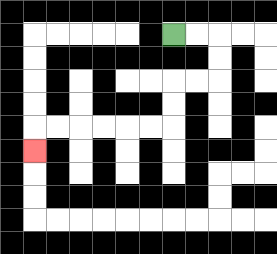{'start': '[7, 1]', 'end': '[1, 6]', 'path_directions': 'R,R,D,D,L,L,D,D,L,L,L,L,L,L,D', 'path_coordinates': '[[7, 1], [8, 1], [9, 1], [9, 2], [9, 3], [8, 3], [7, 3], [7, 4], [7, 5], [6, 5], [5, 5], [4, 5], [3, 5], [2, 5], [1, 5], [1, 6]]'}